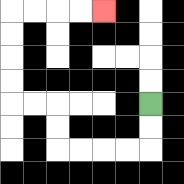{'start': '[6, 4]', 'end': '[4, 0]', 'path_directions': 'D,D,L,L,L,L,U,U,L,L,U,U,U,U,R,R,R,R', 'path_coordinates': '[[6, 4], [6, 5], [6, 6], [5, 6], [4, 6], [3, 6], [2, 6], [2, 5], [2, 4], [1, 4], [0, 4], [0, 3], [0, 2], [0, 1], [0, 0], [1, 0], [2, 0], [3, 0], [4, 0]]'}